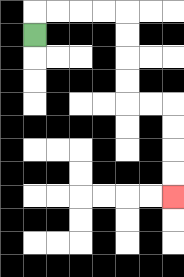{'start': '[1, 1]', 'end': '[7, 8]', 'path_directions': 'U,R,R,R,R,D,D,D,D,R,R,D,D,D,D', 'path_coordinates': '[[1, 1], [1, 0], [2, 0], [3, 0], [4, 0], [5, 0], [5, 1], [5, 2], [5, 3], [5, 4], [6, 4], [7, 4], [7, 5], [7, 6], [7, 7], [7, 8]]'}